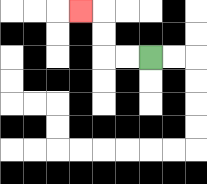{'start': '[6, 2]', 'end': '[3, 0]', 'path_directions': 'L,L,U,U,L', 'path_coordinates': '[[6, 2], [5, 2], [4, 2], [4, 1], [4, 0], [3, 0]]'}